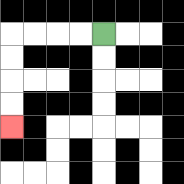{'start': '[4, 1]', 'end': '[0, 5]', 'path_directions': 'L,L,L,L,D,D,D,D', 'path_coordinates': '[[4, 1], [3, 1], [2, 1], [1, 1], [0, 1], [0, 2], [0, 3], [0, 4], [0, 5]]'}